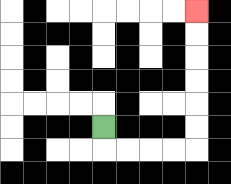{'start': '[4, 5]', 'end': '[8, 0]', 'path_directions': 'D,R,R,R,R,U,U,U,U,U,U', 'path_coordinates': '[[4, 5], [4, 6], [5, 6], [6, 6], [7, 6], [8, 6], [8, 5], [8, 4], [8, 3], [8, 2], [8, 1], [8, 0]]'}